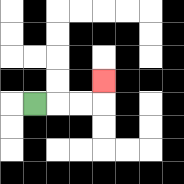{'start': '[1, 4]', 'end': '[4, 3]', 'path_directions': 'R,R,R,U', 'path_coordinates': '[[1, 4], [2, 4], [3, 4], [4, 4], [4, 3]]'}